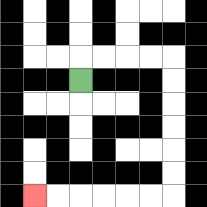{'start': '[3, 3]', 'end': '[1, 8]', 'path_directions': 'U,R,R,R,R,D,D,D,D,D,D,L,L,L,L,L,L', 'path_coordinates': '[[3, 3], [3, 2], [4, 2], [5, 2], [6, 2], [7, 2], [7, 3], [7, 4], [7, 5], [7, 6], [7, 7], [7, 8], [6, 8], [5, 8], [4, 8], [3, 8], [2, 8], [1, 8]]'}